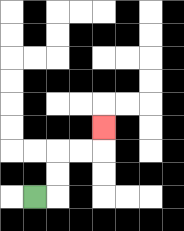{'start': '[1, 8]', 'end': '[4, 5]', 'path_directions': 'R,U,U,R,R,U', 'path_coordinates': '[[1, 8], [2, 8], [2, 7], [2, 6], [3, 6], [4, 6], [4, 5]]'}